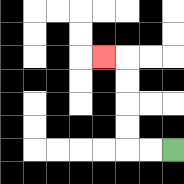{'start': '[7, 6]', 'end': '[4, 2]', 'path_directions': 'L,L,U,U,U,U,L', 'path_coordinates': '[[7, 6], [6, 6], [5, 6], [5, 5], [5, 4], [5, 3], [5, 2], [4, 2]]'}